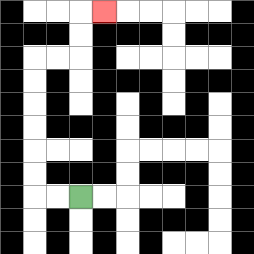{'start': '[3, 8]', 'end': '[4, 0]', 'path_directions': 'L,L,U,U,U,U,U,U,R,R,U,U,R', 'path_coordinates': '[[3, 8], [2, 8], [1, 8], [1, 7], [1, 6], [1, 5], [1, 4], [1, 3], [1, 2], [2, 2], [3, 2], [3, 1], [3, 0], [4, 0]]'}